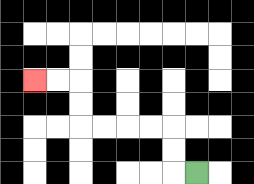{'start': '[8, 7]', 'end': '[1, 3]', 'path_directions': 'L,U,U,L,L,L,L,U,U,L,L', 'path_coordinates': '[[8, 7], [7, 7], [7, 6], [7, 5], [6, 5], [5, 5], [4, 5], [3, 5], [3, 4], [3, 3], [2, 3], [1, 3]]'}